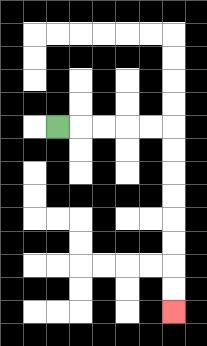{'start': '[2, 5]', 'end': '[7, 13]', 'path_directions': 'R,R,R,R,R,D,D,D,D,D,D,D,D', 'path_coordinates': '[[2, 5], [3, 5], [4, 5], [5, 5], [6, 5], [7, 5], [7, 6], [7, 7], [7, 8], [7, 9], [7, 10], [7, 11], [7, 12], [7, 13]]'}